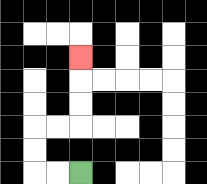{'start': '[3, 7]', 'end': '[3, 2]', 'path_directions': 'L,L,U,U,R,R,U,U,U', 'path_coordinates': '[[3, 7], [2, 7], [1, 7], [1, 6], [1, 5], [2, 5], [3, 5], [3, 4], [3, 3], [3, 2]]'}